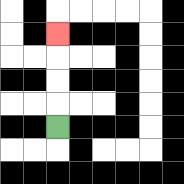{'start': '[2, 5]', 'end': '[2, 1]', 'path_directions': 'U,U,U,U', 'path_coordinates': '[[2, 5], [2, 4], [2, 3], [2, 2], [2, 1]]'}